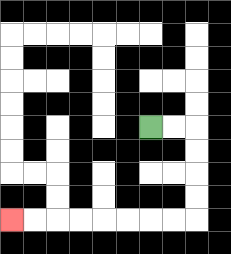{'start': '[6, 5]', 'end': '[0, 9]', 'path_directions': 'R,R,D,D,D,D,L,L,L,L,L,L,L,L', 'path_coordinates': '[[6, 5], [7, 5], [8, 5], [8, 6], [8, 7], [8, 8], [8, 9], [7, 9], [6, 9], [5, 9], [4, 9], [3, 9], [2, 9], [1, 9], [0, 9]]'}